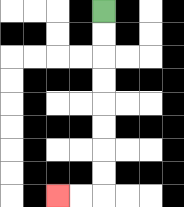{'start': '[4, 0]', 'end': '[2, 8]', 'path_directions': 'D,D,D,D,D,D,D,D,L,L', 'path_coordinates': '[[4, 0], [4, 1], [4, 2], [4, 3], [4, 4], [4, 5], [4, 6], [4, 7], [4, 8], [3, 8], [2, 8]]'}